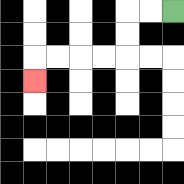{'start': '[7, 0]', 'end': '[1, 3]', 'path_directions': 'L,L,D,D,L,L,L,L,D', 'path_coordinates': '[[7, 0], [6, 0], [5, 0], [5, 1], [5, 2], [4, 2], [3, 2], [2, 2], [1, 2], [1, 3]]'}